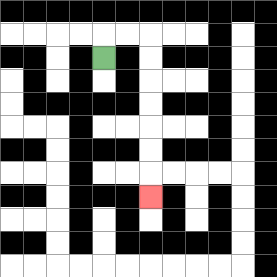{'start': '[4, 2]', 'end': '[6, 8]', 'path_directions': 'U,R,R,D,D,D,D,D,D,D', 'path_coordinates': '[[4, 2], [4, 1], [5, 1], [6, 1], [6, 2], [6, 3], [6, 4], [6, 5], [6, 6], [6, 7], [6, 8]]'}